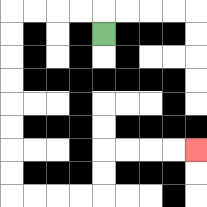{'start': '[4, 1]', 'end': '[8, 6]', 'path_directions': 'U,L,L,L,L,D,D,D,D,D,D,D,D,R,R,R,R,U,U,R,R,R,R', 'path_coordinates': '[[4, 1], [4, 0], [3, 0], [2, 0], [1, 0], [0, 0], [0, 1], [0, 2], [0, 3], [0, 4], [0, 5], [0, 6], [0, 7], [0, 8], [1, 8], [2, 8], [3, 8], [4, 8], [4, 7], [4, 6], [5, 6], [6, 6], [7, 6], [8, 6]]'}